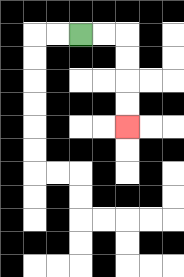{'start': '[3, 1]', 'end': '[5, 5]', 'path_directions': 'R,R,D,D,D,D', 'path_coordinates': '[[3, 1], [4, 1], [5, 1], [5, 2], [5, 3], [5, 4], [5, 5]]'}